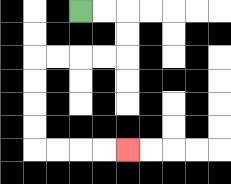{'start': '[3, 0]', 'end': '[5, 6]', 'path_directions': 'R,R,D,D,L,L,L,L,D,D,D,D,R,R,R,R', 'path_coordinates': '[[3, 0], [4, 0], [5, 0], [5, 1], [5, 2], [4, 2], [3, 2], [2, 2], [1, 2], [1, 3], [1, 4], [1, 5], [1, 6], [2, 6], [3, 6], [4, 6], [5, 6]]'}